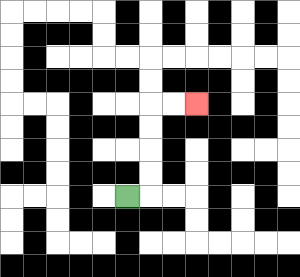{'start': '[5, 8]', 'end': '[8, 4]', 'path_directions': 'R,U,U,U,U,R,R', 'path_coordinates': '[[5, 8], [6, 8], [6, 7], [6, 6], [6, 5], [6, 4], [7, 4], [8, 4]]'}